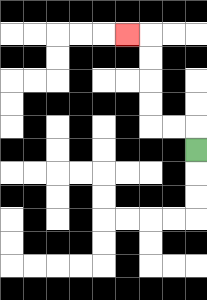{'start': '[8, 6]', 'end': '[5, 1]', 'path_directions': 'U,L,L,U,U,U,U,L', 'path_coordinates': '[[8, 6], [8, 5], [7, 5], [6, 5], [6, 4], [6, 3], [6, 2], [6, 1], [5, 1]]'}